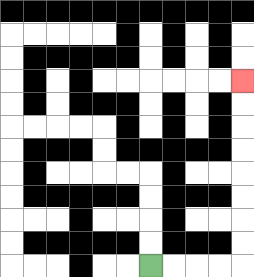{'start': '[6, 11]', 'end': '[10, 3]', 'path_directions': 'R,R,R,R,U,U,U,U,U,U,U,U', 'path_coordinates': '[[6, 11], [7, 11], [8, 11], [9, 11], [10, 11], [10, 10], [10, 9], [10, 8], [10, 7], [10, 6], [10, 5], [10, 4], [10, 3]]'}